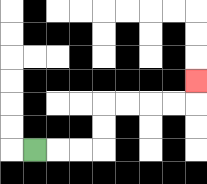{'start': '[1, 6]', 'end': '[8, 3]', 'path_directions': 'R,R,R,U,U,R,R,R,R,U', 'path_coordinates': '[[1, 6], [2, 6], [3, 6], [4, 6], [4, 5], [4, 4], [5, 4], [6, 4], [7, 4], [8, 4], [8, 3]]'}